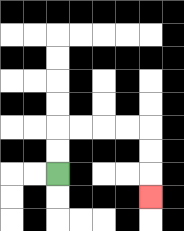{'start': '[2, 7]', 'end': '[6, 8]', 'path_directions': 'U,U,R,R,R,R,D,D,D', 'path_coordinates': '[[2, 7], [2, 6], [2, 5], [3, 5], [4, 5], [5, 5], [6, 5], [6, 6], [6, 7], [6, 8]]'}